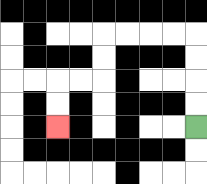{'start': '[8, 5]', 'end': '[2, 5]', 'path_directions': 'U,U,U,U,L,L,L,L,D,D,L,L,D,D', 'path_coordinates': '[[8, 5], [8, 4], [8, 3], [8, 2], [8, 1], [7, 1], [6, 1], [5, 1], [4, 1], [4, 2], [4, 3], [3, 3], [2, 3], [2, 4], [2, 5]]'}